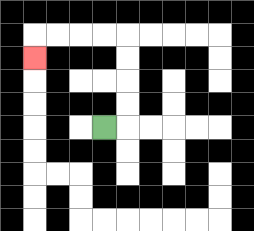{'start': '[4, 5]', 'end': '[1, 2]', 'path_directions': 'R,U,U,U,U,L,L,L,L,D', 'path_coordinates': '[[4, 5], [5, 5], [5, 4], [5, 3], [5, 2], [5, 1], [4, 1], [3, 1], [2, 1], [1, 1], [1, 2]]'}